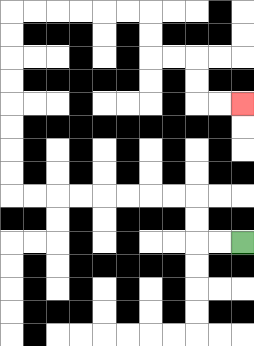{'start': '[10, 10]', 'end': '[10, 4]', 'path_directions': 'L,L,U,U,L,L,L,L,L,L,L,L,U,U,U,U,U,U,U,U,R,R,R,R,R,R,D,D,R,R,D,D,R,R', 'path_coordinates': '[[10, 10], [9, 10], [8, 10], [8, 9], [8, 8], [7, 8], [6, 8], [5, 8], [4, 8], [3, 8], [2, 8], [1, 8], [0, 8], [0, 7], [0, 6], [0, 5], [0, 4], [0, 3], [0, 2], [0, 1], [0, 0], [1, 0], [2, 0], [3, 0], [4, 0], [5, 0], [6, 0], [6, 1], [6, 2], [7, 2], [8, 2], [8, 3], [8, 4], [9, 4], [10, 4]]'}